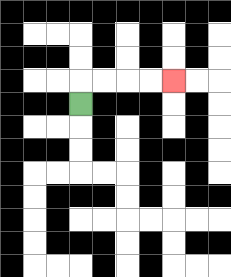{'start': '[3, 4]', 'end': '[7, 3]', 'path_directions': 'U,R,R,R,R', 'path_coordinates': '[[3, 4], [3, 3], [4, 3], [5, 3], [6, 3], [7, 3]]'}